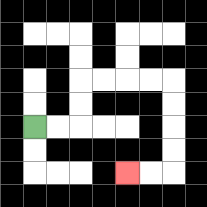{'start': '[1, 5]', 'end': '[5, 7]', 'path_directions': 'R,R,U,U,R,R,R,R,D,D,D,D,L,L', 'path_coordinates': '[[1, 5], [2, 5], [3, 5], [3, 4], [3, 3], [4, 3], [5, 3], [6, 3], [7, 3], [7, 4], [7, 5], [7, 6], [7, 7], [6, 7], [5, 7]]'}